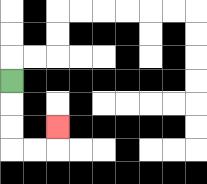{'start': '[0, 3]', 'end': '[2, 5]', 'path_directions': 'D,D,D,R,R,U', 'path_coordinates': '[[0, 3], [0, 4], [0, 5], [0, 6], [1, 6], [2, 6], [2, 5]]'}